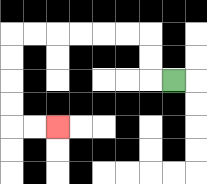{'start': '[7, 3]', 'end': '[2, 5]', 'path_directions': 'L,U,U,L,L,L,L,L,L,D,D,D,D,R,R', 'path_coordinates': '[[7, 3], [6, 3], [6, 2], [6, 1], [5, 1], [4, 1], [3, 1], [2, 1], [1, 1], [0, 1], [0, 2], [0, 3], [0, 4], [0, 5], [1, 5], [2, 5]]'}